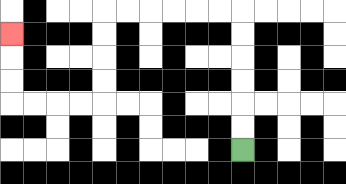{'start': '[10, 6]', 'end': '[0, 1]', 'path_directions': 'U,U,U,U,U,U,L,L,L,L,L,L,D,D,D,D,L,L,L,L,U,U,U', 'path_coordinates': '[[10, 6], [10, 5], [10, 4], [10, 3], [10, 2], [10, 1], [10, 0], [9, 0], [8, 0], [7, 0], [6, 0], [5, 0], [4, 0], [4, 1], [4, 2], [4, 3], [4, 4], [3, 4], [2, 4], [1, 4], [0, 4], [0, 3], [0, 2], [0, 1]]'}